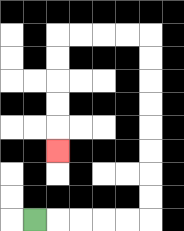{'start': '[1, 9]', 'end': '[2, 6]', 'path_directions': 'R,R,R,R,R,U,U,U,U,U,U,U,U,L,L,L,L,D,D,D,D,D', 'path_coordinates': '[[1, 9], [2, 9], [3, 9], [4, 9], [5, 9], [6, 9], [6, 8], [6, 7], [6, 6], [6, 5], [6, 4], [6, 3], [6, 2], [6, 1], [5, 1], [4, 1], [3, 1], [2, 1], [2, 2], [2, 3], [2, 4], [2, 5], [2, 6]]'}